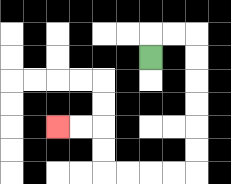{'start': '[6, 2]', 'end': '[2, 5]', 'path_directions': 'U,R,R,D,D,D,D,D,D,L,L,L,L,U,U,L,L', 'path_coordinates': '[[6, 2], [6, 1], [7, 1], [8, 1], [8, 2], [8, 3], [8, 4], [8, 5], [8, 6], [8, 7], [7, 7], [6, 7], [5, 7], [4, 7], [4, 6], [4, 5], [3, 5], [2, 5]]'}